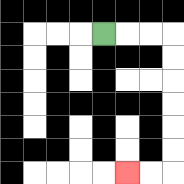{'start': '[4, 1]', 'end': '[5, 7]', 'path_directions': 'R,R,R,D,D,D,D,D,D,L,L', 'path_coordinates': '[[4, 1], [5, 1], [6, 1], [7, 1], [7, 2], [7, 3], [7, 4], [7, 5], [7, 6], [7, 7], [6, 7], [5, 7]]'}